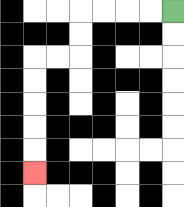{'start': '[7, 0]', 'end': '[1, 7]', 'path_directions': 'L,L,L,L,D,D,L,L,D,D,D,D,D', 'path_coordinates': '[[7, 0], [6, 0], [5, 0], [4, 0], [3, 0], [3, 1], [3, 2], [2, 2], [1, 2], [1, 3], [1, 4], [1, 5], [1, 6], [1, 7]]'}